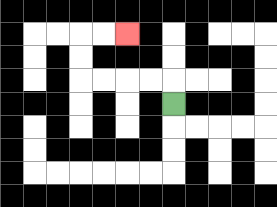{'start': '[7, 4]', 'end': '[5, 1]', 'path_directions': 'U,L,L,L,L,U,U,R,R', 'path_coordinates': '[[7, 4], [7, 3], [6, 3], [5, 3], [4, 3], [3, 3], [3, 2], [3, 1], [4, 1], [5, 1]]'}